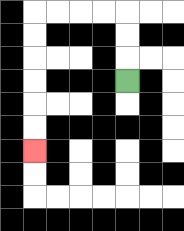{'start': '[5, 3]', 'end': '[1, 6]', 'path_directions': 'U,U,U,L,L,L,L,D,D,D,D,D,D', 'path_coordinates': '[[5, 3], [5, 2], [5, 1], [5, 0], [4, 0], [3, 0], [2, 0], [1, 0], [1, 1], [1, 2], [1, 3], [1, 4], [1, 5], [1, 6]]'}